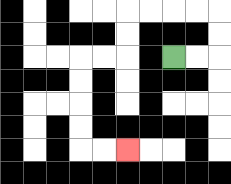{'start': '[7, 2]', 'end': '[5, 6]', 'path_directions': 'R,R,U,U,L,L,L,L,D,D,L,L,D,D,D,D,R,R', 'path_coordinates': '[[7, 2], [8, 2], [9, 2], [9, 1], [9, 0], [8, 0], [7, 0], [6, 0], [5, 0], [5, 1], [5, 2], [4, 2], [3, 2], [3, 3], [3, 4], [3, 5], [3, 6], [4, 6], [5, 6]]'}